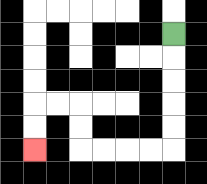{'start': '[7, 1]', 'end': '[1, 6]', 'path_directions': 'D,D,D,D,D,L,L,L,L,U,U,L,L,D,D', 'path_coordinates': '[[7, 1], [7, 2], [7, 3], [7, 4], [7, 5], [7, 6], [6, 6], [5, 6], [4, 6], [3, 6], [3, 5], [3, 4], [2, 4], [1, 4], [1, 5], [1, 6]]'}